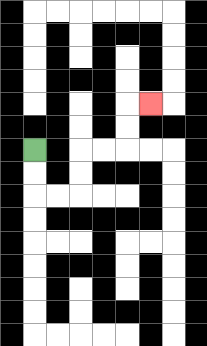{'start': '[1, 6]', 'end': '[6, 4]', 'path_directions': 'D,D,R,R,U,U,R,R,U,U,R', 'path_coordinates': '[[1, 6], [1, 7], [1, 8], [2, 8], [3, 8], [3, 7], [3, 6], [4, 6], [5, 6], [5, 5], [5, 4], [6, 4]]'}